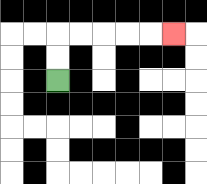{'start': '[2, 3]', 'end': '[7, 1]', 'path_directions': 'U,U,R,R,R,R,R', 'path_coordinates': '[[2, 3], [2, 2], [2, 1], [3, 1], [4, 1], [5, 1], [6, 1], [7, 1]]'}